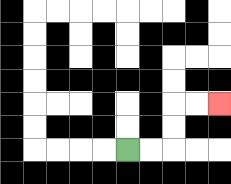{'start': '[5, 6]', 'end': '[9, 4]', 'path_directions': 'R,R,U,U,R,R', 'path_coordinates': '[[5, 6], [6, 6], [7, 6], [7, 5], [7, 4], [8, 4], [9, 4]]'}